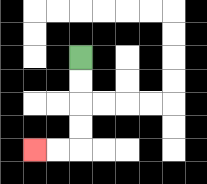{'start': '[3, 2]', 'end': '[1, 6]', 'path_directions': 'D,D,D,D,L,L', 'path_coordinates': '[[3, 2], [3, 3], [3, 4], [3, 5], [3, 6], [2, 6], [1, 6]]'}